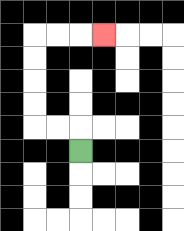{'start': '[3, 6]', 'end': '[4, 1]', 'path_directions': 'U,L,L,U,U,U,U,R,R,R', 'path_coordinates': '[[3, 6], [3, 5], [2, 5], [1, 5], [1, 4], [1, 3], [1, 2], [1, 1], [2, 1], [3, 1], [4, 1]]'}